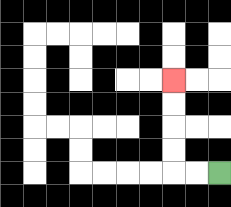{'start': '[9, 7]', 'end': '[7, 3]', 'path_directions': 'L,L,U,U,U,U', 'path_coordinates': '[[9, 7], [8, 7], [7, 7], [7, 6], [7, 5], [7, 4], [7, 3]]'}